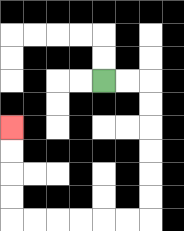{'start': '[4, 3]', 'end': '[0, 5]', 'path_directions': 'R,R,D,D,D,D,D,D,L,L,L,L,L,L,U,U,U,U', 'path_coordinates': '[[4, 3], [5, 3], [6, 3], [6, 4], [6, 5], [6, 6], [6, 7], [6, 8], [6, 9], [5, 9], [4, 9], [3, 9], [2, 9], [1, 9], [0, 9], [0, 8], [0, 7], [0, 6], [0, 5]]'}